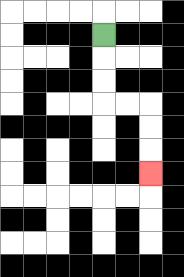{'start': '[4, 1]', 'end': '[6, 7]', 'path_directions': 'D,D,D,R,R,D,D,D', 'path_coordinates': '[[4, 1], [4, 2], [4, 3], [4, 4], [5, 4], [6, 4], [6, 5], [6, 6], [6, 7]]'}